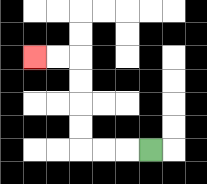{'start': '[6, 6]', 'end': '[1, 2]', 'path_directions': 'L,L,L,U,U,U,U,L,L', 'path_coordinates': '[[6, 6], [5, 6], [4, 6], [3, 6], [3, 5], [3, 4], [3, 3], [3, 2], [2, 2], [1, 2]]'}